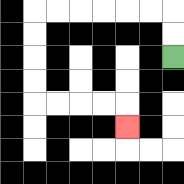{'start': '[7, 2]', 'end': '[5, 5]', 'path_directions': 'U,U,L,L,L,L,L,L,D,D,D,D,R,R,R,R,D', 'path_coordinates': '[[7, 2], [7, 1], [7, 0], [6, 0], [5, 0], [4, 0], [3, 0], [2, 0], [1, 0], [1, 1], [1, 2], [1, 3], [1, 4], [2, 4], [3, 4], [4, 4], [5, 4], [5, 5]]'}